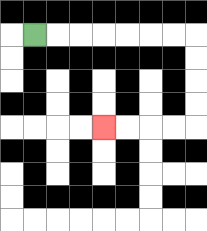{'start': '[1, 1]', 'end': '[4, 5]', 'path_directions': 'R,R,R,R,R,R,R,D,D,D,D,L,L,L,L', 'path_coordinates': '[[1, 1], [2, 1], [3, 1], [4, 1], [5, 1], [6, 1], [7, 1], [8, 1], [8, 2], [8, 3], [8, 4], [8, 5], [7, 5], [6, 5], [5, 5], [4, 5]]'}